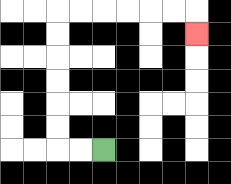{'start': '[4, 6]', 'end': '[8, 1]', 'path_directions': 'L,L,U,U,U,U,U,U,R,R,R,R,R,R,D', 'path_coordinates': '[[4, 6], [3, 6], [2, 6], [2, 5], [2, 4], [2, 3], [2, 2], [2, 1], [2, 0], [3, 0], [4, 0], [5, 0], [6, 0], [7, 0], [8, 0], [8, 1]]'}